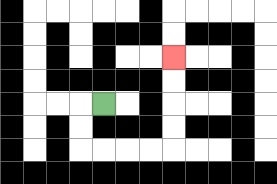{'start': '[4, 4]', 'end': '[7, 2]', 'path_directions': 'L,D,D,R,R,R,R,U,U,U,U', 'path_coordinates': '[[4, 4], [3, 4], [3, 5], [3, 6], [4, 6], [5, 6], [6, 6], [7, 6], [7, 5], [7, 4], [7, 3], [7, 2]]'}